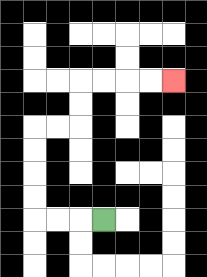{'start': '[4, 9]', 'end': '[7, 3]', 'path_directions': 'L,L,L,U,U,U,U,R,R,U,U,R,R,R,R', 'path_coordinates': '[[4, 9], [3, 9], [2, 9], [1, 9], [1, 8], [1, 7], [1, 6], [1, 5], [2, 5], [3, 5], [3, 4], [3, 3], [4, 3], [5, 3], [6, 3], [7, 3]]'}